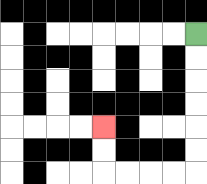{'start': '[8, 1]', 'end': '[4, 5]', 'path_directions': 'D,D,D,D,D,D,L,L,L,L,U,U', 'path_coordinates': '[[8, 1], [8, 2], [8, 3], [8, 4], [8, 5], [8, 6], [8, 7], [7, 7], [6, 7], [5, 7], [4, 7], [4, 6], [4, 5]]'}